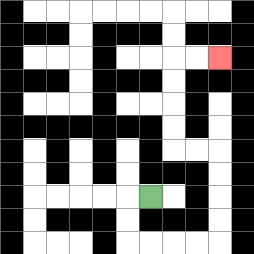{'start': '[6, 8]', 'end': '[9, 2]', 'path_directions': 'L,D,D,R,R,R,R,U,U,U,U,L,L,U,U,U,U,R,R', 'path_coordinates': '[[6, 8], [5, 8], [5, 9], [5, 10], [6, 10], [7, 10], [8, 10], [9, 10], [9, 9], [9, 8], [9, 7], [9, 6], [8, 6], [7, 6], [7, 5], [7, 4], [7, 3], [7, 2], [8, 2], [9, 2]]'}